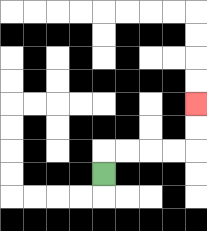{'start': '[4, 7]', 'end': '[8, 4]', 'path_directions': 'U,R,R,R,R,U,U', 'path_coordinates': '[[4, 7], [4, 6], [5, 6], [6, 6], [7, 6], [8, 6], [8, 5], [8, 4]]'}